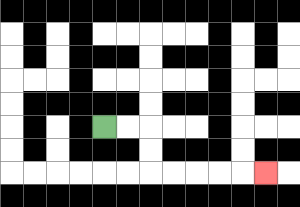{'start': '[4, 5]', 'end': '[11, 7]', 'path_directions': 'R,R,D,D,R,R,R,R,R', 'path_coordinates': '[[4, 5], [5, 5], [6, 5], [6, 6], [6, 7], [7, 7], [8, 7], [9, 7], [10, 7], [11, 7]]'}